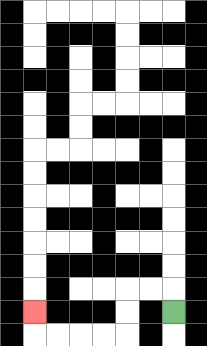{'start': '[7, 13]', 'end': '[1, 13]', 'path_directions': 'U,L,L,D,D,L,L,L,L,U', 'path_coordinates': '[[7, 13], [7, 12], [6, 12], [5, 12], [5, 13], [5, 14], [4, 14], [3, 14], [2, 14], [1, 14], [1, 13]]'}